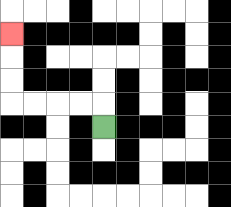{'start': '[4, 5]', 'end': '[0, 1]', 'path_directions': 'U,L,L,L,L,U,U,U', 'path_coordinates': '[[4, 5], [4, 4], [3, 4], [2, 4], [1, 4], [0, 4], [0, 3], [0, 2], [0, 1]]'}